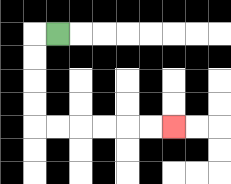{'start': '[2, 1]', 'end': '[7, 5]', 'path_directions': 'L,D,D,D,D,R,R,R,R,R,R', 'path_coordinates': '[[2, 1], [1, 1], [1, 2], [1, 3], [1, 4], [1, 5], [2, 5], [3, 5], [4, 5], [5, 5], [6, 5], [7, 5]]'}